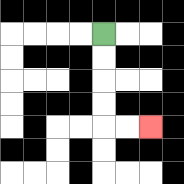{'start': '[4, 1]', 'end': '[6, 5]', 'path_directions': 'D,D,D,D,R,R', 'path_coordinates': '[[4, 1], [4, 2], [4, 3], [4, 4], [4, 5], [5, 5], [6, 5]]'}